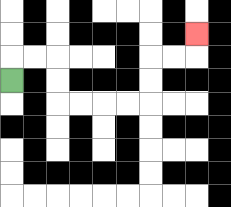{'start': '[0, 3]', 'end': '[8, 1]', 'path_directions': 'U,R,R,D,D,R,R,R,R,U,U,R,R,U', 'path_coordinates': '[[0, 3], [0, 2], [1, 2], [2, 2], [2, 3], [2, 4], [3, 4], [4, 4], [5, 4], [6, 4], [6, 3], [6, 2], [7, 2], [8, 2], [8, 1]]'}